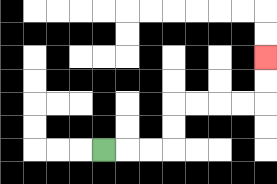{'start': '[4, 6]', 'end': '[11, 2]', 'path_directions': 'R,R,R,U,U,R,R,R,R,U,U', 'path_coordinates': '[[4, 6], [5, 6], [6, 6], [7, 6], [7, 5], [7, 4], [8, 4], [9, 4], [10, 4], [11, 4], [11, 3], [11, 2]]'}